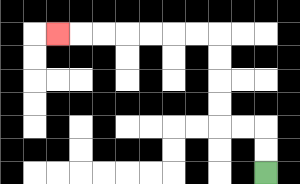{'start': '[11, 7]', 'end': '[2, 1]', 'path_directions': 'U,U,L,L,U,U,U,U,L,L,L,L,L,L,L', 'path_coordinates': '[[11, 7], [11, 6], [11, 5], [10, 5], [9, 5], [9, 4], [9, 3], [9, 2], [9, 1], [8, 1], [7, 1], [6, 1], [5, 1], [4, 1], [3, 1], [2, 1]]'}